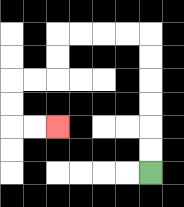{'start': '[6, 7]', 'end': '[2, 5]', 'path_directions': 'U,U,U,U,U,U,L,L,L,L,D,D,L,L,D,D,R,R', 'path_coordinates': '[[6, 7], [6, 6], [6, 5], [6, 4], [6, 3], [6, 2], [6, 1], [5, 1], [4, 1], [3, 1], [2, 1], [2, 2], [2, 3], [1, 3], [0, 3], [0, 4], [0, 5], [1, 5], [2, 5]]'}